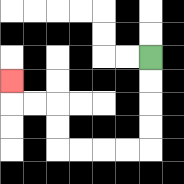{'start': '[6, 2]', 'end': '[0, 3]', 'path_directions': 'D,D,D,D,L,L,L,L,U,U,L,L,U', 'path_coordinates': '[[6, 2], [6, 3], [6, 4], [6, 5], [6, 6], [5, 6], [4, 6], [3, 6], [2, 6], [2, 5], [2, 4], [1, 4], [0, 4], [0, 3]]'}